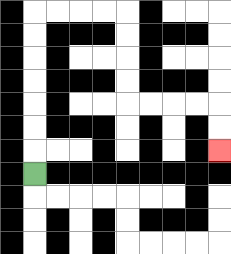{'start': '[1, 7]', 'end': '[9, 6]', 'path_directions': 'U,U,U,U,U,U,U,R,R,R,R,D,D,D,D,R,R,R,R,D,D', 'path_coordinates': '[[1, 7], [1, 6], [1, 5], [1, 4], [1, 3], [1, 2], [1, 1], [1, 0], [2, 0], [3, 0], [4, 0], [5, 0], [5, 1], [5, 2], [5, 3], [5, 4], [6, 4], [7, 4], [8, 4], [9, 4], [9, 5], [9, 6]]'}